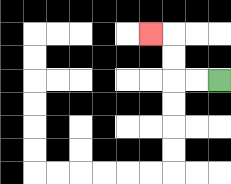{'start': '[9, 3]', 'end': '[6, 1]', 'path_directions': 'L,L,U,U,L', 'path_coordinates': '[[9, 3], [8, 3], [7, 3], [7, 2], [7, 1], [6, 1]]'}